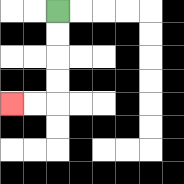{'start': '[2, 0]', 'end': '[0, 4]', 'path_directions': 'D,D,D,D,L,L', 'path_coordinates': '[[2, 0], [2, 1], [2, 2], [2, 3], [2, 4], [1, 4], [0, 4]]'}